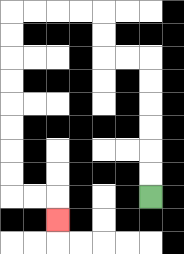{'start': '[6, 8]', 'end': '[2, 9]', 'path_directions': 'U,U,U,U,U,U,L,L,U,U,L,L,L,L,D,D,D,D,D,D,D,D,R,R,D', 'path_coordinates': '[[6, 8], [6, 7], [6, 6], [6, 5], [6, 4], [6, 3], [6, 2], [5, 2], [4, 2], [4, 1], [4, 0], [3, 0], [2, 0], [1, 0], [0, 0], [0, 1], [0, 2], [0, 3], [0, 4], [0, 5], [0, 6], [0, 7], [0, 8], [1, 8], [2, 8], [2, 9]]'}